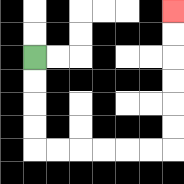{'start': '[1, 2]', 'end': '[7, 0]', 'path_directions': 'D,D,D,D,R,R,R,R,R,R,U,U,U,U,U,U', 'path_coordinates': '[[1, 2], [1, 3], [1, 4], [1, 5], [1, 6], [2, 6], [3, 6], [4, 6], [5, 6], [6, 6], [7, 6], [7, 5], [7, 4], [7, 3], [7, 2], [7, 1], [7, 0]]'}